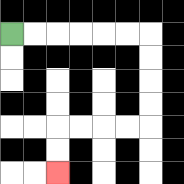{'start': '[0, 1]', 'end': '[2, 7]', 'path_directions': 'R,R,R,R,R,R,D,D,D,D,L,L,L,L,D,D', 'path_coordinates': '[[0, 1], [1, 1], [2, 1], [3, 1], [4, 1], [5, 1], [6, 1], [6, 2], [6, 3], [6, 4], [6, 5], [5, 5], [4, 5], [3, 5], [2, 5], [2, 6], [2, 7]]'}